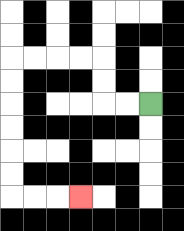{'start': '[6, 4]', 'end': '[3, 8]', 'path_directions': 'L,L,U,U,L,L,L,L,D,D,D,D,D,D,R,R,R', 'path_coordinates': '[[6, 4], [5, 4], [4, 4], [4, 3], [4, 2], [3, 2], [2, 2], [1, 2], [0, 2], [0, 3], [0, 4], [0, 5], [0, 6], [0, 7], [0, 8], [1, 8], [2, 8], [3, 8]]'}